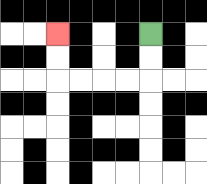{'start': '[6, 1]', 'end': '[2, 1]', 'path_directions': 'D,D,L,L,L,L,U,U', 'path_coordinates': '[[6, 1], [6, 2], [6, 3], [5, 3], [4, 3], [3, 3], [2, 3], [2, 2], [2, 1]]'}